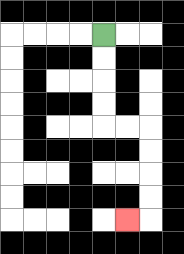{'start': '[4, 1]', 'end': '[5, 9]', 'path_directions': 'D,D,D,D,R,R,D,D,D,D,L', 'path_coordinates': '[[4, 1], [4, 2], [4, 3], [4, 4], [4, 5], [5, 5], [6, 5], [6, 6], [6, 7], [6, 8], [6, 9], [5, 9]]'}